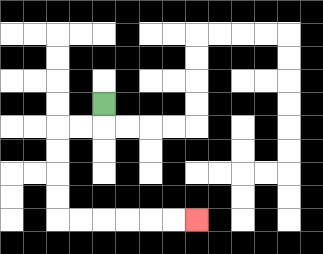{'start': '[4, 4]', 'end': '[8, 9]', 'path_directions': 'D,L,L,D,D,D,D,R,R,R,R,R,R', 'path_coordinates': '[[4, 4], [4, 5], [3, 5], [2, 5], [2, 6], [2, 7], [2, 8], [2, 9], [3, 9], [4, 9], [5, 9], [6, 9], [7, 9], [8, 9]]'}